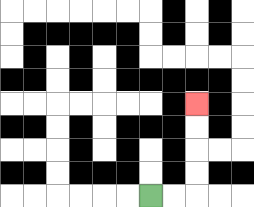{'start': '[6, 8]', 'end': '[8, 4]', 'path_directions': 'R,R,U,U,U,U', 'path_coordinates': '[[6, 8], [7, 8], [8, 8], [8, 7], [8, 6], [8, 5], [8, 4]]'}